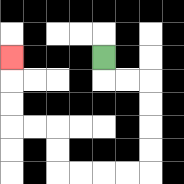{'start': '[4, 2]', 'end': '[0, 2]', 'path_directions': 'D,R,R,D,D,D,D,L,L,L,L,U,U,L,L,U,U,U', 'path_coordinates': '[[4, 2], [4, 3], [5, 3], [6, 3], [6, 4], [6, 5], [6, 6], [6, 7], [5, 7], [4, 7], [3, 7], [2, 7], [2, 6], [2, 5], [1, 5], [0, 5], [0, 4], [0, 3], [0, 2]]'}